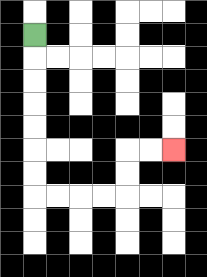{'start': '[1, 1]', 'end': '[7, 6]', 'path_directions': 'D,D,D,D,D,D,D,R,R,R,R,U,U,R,R', 'path_coordinates': '[[1, 1], [1, 2], [1, 3], [1, 4], [1, 5], [1, 6], [1, 7], [1, 8], [2, 8], [3, 8], [4, 8], [5, 8], [5, 7], [5, 6], [6, 6], [7, 6]]'}